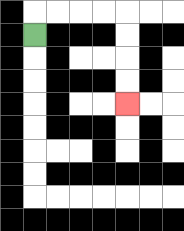{'start': '[1, 1]', 'end': '[5, 4]', 'path_directions': 'U,R,R,R,R,D,D,D,D', 'path_coordinates': '[[1, 1], [1, 0], [2, 0], [3, 0], [4, 0], [5, 0], [5, 1], [5, 2], [5, 3], [5, 4]]'}